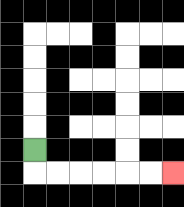{'start': '[1, 6]', 'end': '[7, 7]', 'path_directions': 'D,R,R,R,R,R,R', 'path_coordinates': '[[1, 6], [1, 7], [2, 7], [3, 7], [4, 7], [5, 7], [6, 7], [7, 7]]'}